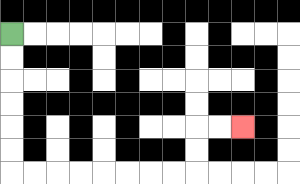{'start': '[0, 1]', 'end': '[10, 5]', 'path_directions': 'D,D,D,D,D,D,R,R,R,R,R,R,R,R,U,U,R,R', 'path_coordinates': '[[0, 1], [0, 2], [0, 3], [0, 4], [0, 5], [0, 6], [0, 7], [1, 7], [2, 7], [3, 7], [4, 7], [5, 7], [6, 7], [7, 7], [8, 7], [8, 6], [8, 5], [9, 5], [10, 5]]'}